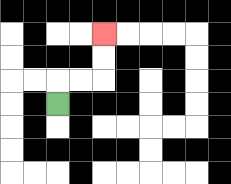{'start': '[2, 4]', 'end': '[4, 1]', 'path_directions': 'U,R,R,U,U', 'path_coordinates': '[[2, 4], [2, 3], [3, 3], [4, 3], [4, 2], [4, 1]]'}